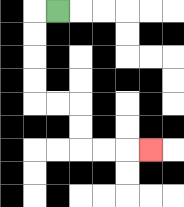{'start': '[2, 0]', 'end': '[6, 6]', 'path_directions': 'L,D,D,D,D,R,R,D,D,R,R,R', 'path_coordinates': '[[2, 0], [1, 0], [1, 1], [1, 2], [1, 3], [1, 4], [2, 4], [3, 4], [3, 5], [3, 6], [4, 6], [5, 6], [6, 6]]'}